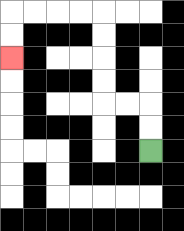{'start': '[6, 6]', 'end': '[0, 2]', 'path_directions': 'U,U,L,L,U,U,U,U,L,L,L,L,D,D', 'path_coordinates': '[[6, 6], [6, 5], [6, 4], [5, 4], [4, 4], [4, 3], [4, 2], [4, 1], [4, 0], [3, 0], [2, 0], [1, 0], [0, 0], [0, 1], [0, 2]]'}